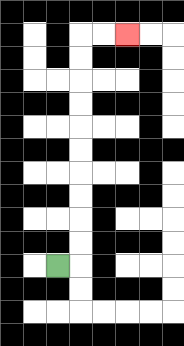{'start': '[2, 11]', 'end': '[5, 1]', 'path_directions': 'R,U,U,U,U,U,U,U,U,U,U,R,R', 'path_coordinates': '[[2, 11], [3, 11], [3, 10], [3, 9], [3, 8], [3, 7], [3, 6], [3, 5], [3, 4], [3, 3], [3, 2], [3, 1], [4, 1], [5, 1]]'}